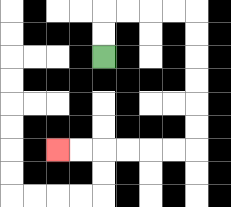{'start': '[4, 2]', 'end': '[2, 6]', 'path_directions': 'U,U,R,R,R,R,D,D,D,D,D,D,L,L,L,L,L,L', 'path_coordinates': '[[4, 2], [4, 1], [4, 0], [5, 0], [6, 0], [7, 0], [8, 0], [8, 1], [8, 2], [8, 3], [8, 4], [8, 5], [8, 6], [7, 6], [6, 6], [5, 6], [4, 6], [3, 6], [2, 6]]'}